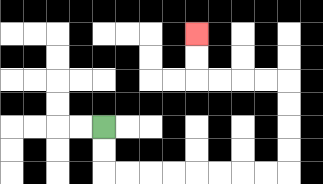{'start': '[4, 5]', 'end': '[8, 1]', 'path_directions': 'D,D,R,R,R,R,R,R,R,R,U,U,U,U,L,L,L,L,U,U', 'path_coordinates': '[[4, 5], [4, 6], [4, 7], [5, 7], [6, 7], [7, 7], [8, 7], [9, 7], [10, 7], [11, 7], [12, 7], [12, 6], [12, 5], [12, 4], [12, 3], [11, 3], [10, 3], [9, 3], [8, 3], [8, 2], [8, 1]]'}